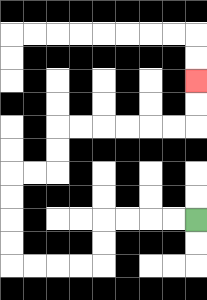{'start': '[8, 9]', 'end': '[8, 3]', 'path_directions': 'L,L,L,L,D,D,L,L,L,L,U,U,U,U,R,R,U,U,R,R,R,R,R,R,U,U', 'path_coordinates': '[[8, 9], [7, 9], [6, 9], [5, 9], [4, 9], [4, 10], [4, 11], [3, 11], [2, 11], [1, 11], [0, 11], [0, 10], [0, 9], [0, 8], [0, 7], [1, 7], [2, 7], [2, 6], [2, 5], [3, 5], [4, 5], [5, 5], [6, 5], [7, 5], [8, 5], [8, 4], [8, 3]]'}